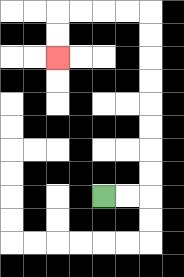{'start': '[4, 8]', 'end': '[2, 2]', 'path_directions': 'R,R,U,U,U,U,U,U,U,U,L,L,L,L,D,D', 'path_coordinates': '[[4, 8], [5, 8], [6, 8], [6, 7], [6, 6], [6, 5], [6, 4], [6, 3], [6, 2], [6, 1], [6, 0], [5, 0], [4, 0], [3, 0], [2, 0], [2, 1], [2, 2]]'}